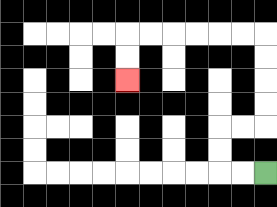{'start': '[11, 7]', 'end': '[5, 3]', 'path_directions': 'L,L,U,U,R,R,U,U,U,U,L,L,L,L,L,L,D,D', 'path_coordinates': '[[11, 7], [10, 7], [9, 7], [9, 6], [9, 5], [10, 5], [11, 5], [11, 4], [11, 3], [11, 2], [11, 1], [10, 1], [9, 1], [8, 1], [7, 1], [6, 1], [5, 1], [5, 2], [5, 3]]'}